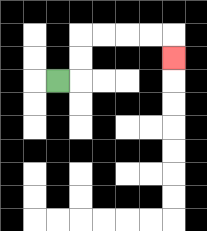{'start': '[2, 3]', 'end': '[7, 2]', 'path_directions': 'R,U,U,R,R,R,R,D', 'path_coordinates': '[[2, 3], [3, 3], [3, 2], [3, 1], [4, 1], [5, 1], [6, 1], [7, 1], [7, 2]]'}